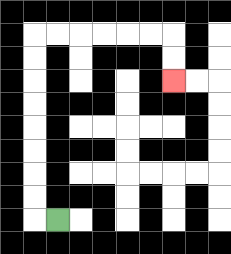{'start': '[2, 9]', 'end': '[7, 3]', 'path_directions': 'L,U,U,U,U,U,U,U,U,R,R,R,R,R,R,D,D', 'path_coordinates': '[[2, 9], [1, 9], [1, 8], [1, 7], [1, 6], [1, 5], [1, 4], [1, 3], [1, 2], [1, 1], [2, 1], [3, 1], [4, 1], [5, 1], [6, 1], [7, 1], [7, 2], [7, 3]]'}